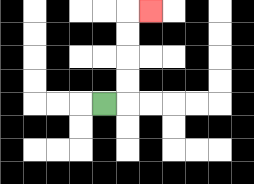{'start': '[4, 4]', 'end': '[6, 0]', 'path_directions': 'R,U,U,U,U,R', 'path_coordinates': '[[4, 4], [5, 4], [5, 3], [5, 2], [5, 1], [5, 0], [6, 0]]'}